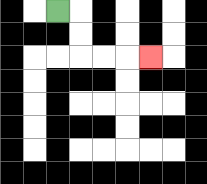{'start': '[2, 0]', 'end': '[6, 2]', 'path_directions': 'R,D,D,R,R,R', 'path_coordinates': '[[2, 0], [3, 0], [3, 1], [3, 2], [4, 2], [5, 2], [6, 2]]'}